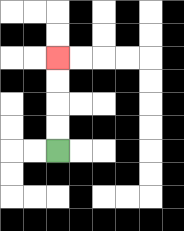{'start': '[2, 6]', 'end': '[2, 2]', 'path_directions': 'U,U,U,U', 'path_coordinates': '[[2, 6], [2, 5], [2, 4], [2, 3], [2, 2]]'}